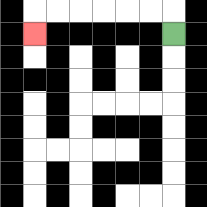{'start': '[7, 1]', 'end': '[1, 1]', 'path_directions': 'U,L,L,L,L,L,L,D', 'path_coordinates': '[[7, 1], [7, 0], [6, 0], [5, 0], [4, 0], [3, 0], [2, 0], [1, 0], [1, 1]]'}